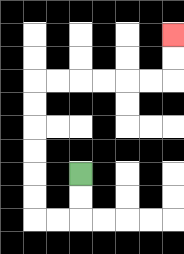{'start': '[3, 7]', 'end': '[7, 1]', 'path_directions': 'D,D,L,L,U,U,U,U,U,U,R,R,R,R,R,R,U,U', 'path_coordinates': '[[3, 7], [3, 8], [3, 9], [2, 9], [1, 9], [1, 8], [1, 7], [1, 6], [1, 5], [1, 4], [1, 3], [2, 3], [3, 3], [4, 3], [5, 3], [6, 3], [7, 3], [7, 2], [7, 1]]'}